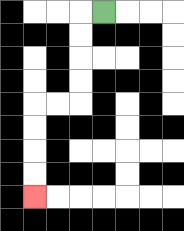{'start': '[4, 0]', 'end': '[1, 8]', 'path_directions': 'L,D,D,D,D,L,L,D,D,D,D', 'path_coordinates': '[[4, 0], [3, 0], [3, 1], [3, 2], [3, 3], [3, 4], [2, 4], [1, 4], [1, 5], [1, 6], [1, 7], [1, 8]]'}